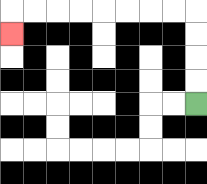{'start': '[8, 4]', 'end': '[0, 1]', 'path_directions': 'U,U,U,U,L,L,L,L,L,L,L,L,D', 'path_coordinates': '[[8, 4], [8, 3], [8, 2], [8, 1], [8, 0], [7, 0], [6, 0], [5, 0], [4, 0], [3, 0], [2, 0], [1, 0], [0, 0], [0, 1]]'}